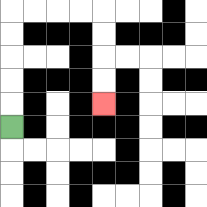{'start': '[0, 5]', 'end': '[4, 4]', 'path_directions': 'U,U,U,U,U,R,R,R,R,D,D,D,D', 'path_coordinates': '[[0, 5], [0, 4], [0, 3], [0, 2], [0, 1], [0, 0], [1, 0], [2, 0], [3, 0], [4, 0], [4, 1], [4, 2], [4, 3], [4, 4]]'}